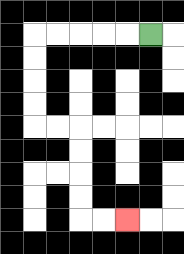{'start': '[6, 1]', 'end': '[5, 9]', 'path_directions': 'L,L,L,L,L,D,D,D,D,R,R,D,D,D,D,R,R', 'path_coordinates': '[[6, 1], [5, 1], [4, 1], [3, 1], [2, 1], [1, 1], [1, 2], [1, 3], [1, 4], [1, 5], [2, 5], [3, 5], [3, 6], [3, 7], [3, 8], [3, 9], [4, 9], [5, 9]]'}